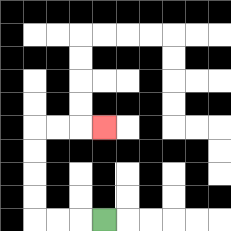{'start': '[4, 9]', 'end': '[4, 5]', 'path_directions': 'L,L,L,U,U,U,U,R,R,R', 'path_coordinates': '[[4, 9], [3, 9], [2, 9], [1, 9], [1, 8], [1, 7], [1, 6], [1, 5], [2, 5], [3, 5], [4, 5]]'}